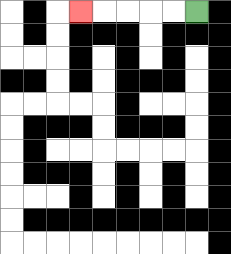{'start': '[8, 0]', 'end': '[3, 0]', 'path_directions': 'L,L,L,L,L', 'path_coordinates': '[[8, 0], [7, 0], [6, 0], [5, 0], [4, 0], [3, 0]]'}